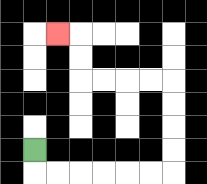{'start': '[1, 6]', 'end': '[2, 1]', 'path_directions': 'D,R,R,R,R,R,R,U,U,U,U,L,L,L,L,U,U,L', 'path_coordinates': '[[1, 6], [1, 7], [2, 7], [3, 7], [4, 7], [5, 7], [6, 7], [7, 7], [7, 6], [7, 5], [7, 4], [7, 3], [6, 3], [5, 3], [4, 3], [3, 3], [3, 2], [3, 1], [2, 1]]'}